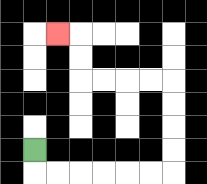{'start': '[1, 6]', 'end': '[2, 1]', 'path_directions': 'D,R,R,R,R,R,R,U,U,U,U,L,L,L,L,U,U,L', 'path_coordinates': '[[1, 6], [1, 7], [2, 7], [3, 7], [4, 7], [5, 7], [6, 7], [7, 7], [7, 6], [7, 5], [7, 4], [7, 3], [6, 3], [5, 3], [4, 3], [3, 3], [3, 2], [3, 1], [2, 1]]'}